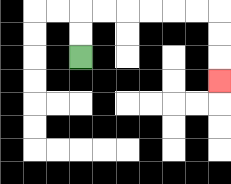{'start': '[3, 2]', 'end': '[9, 3]', 'path_directions': 'U,U,R,R,R,R,R,R,D,D,D', 'path_coordinates': '[[3, 2], [3, 1], [3, 0], [4, 0], [5, 0], [6, 0], [7, 0], [8, 0], [9, 0], [9, 1], [9, 2], [9, 3]]'}